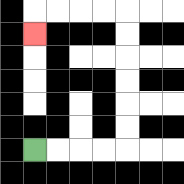{'start': '[1, 6]', 'end': '[1, 1]', 'path_directions': 'R,R,R,R,U,U,U,U,U,U,L,L,L,L,D', 'path_coordinates': '[[1, 6], [2, 6], [3, 6], [4, 6], [5, 6], [5, 5], [5, 4], [5, 3], [5, 2], [5, 1], [5, 0], [4, 0], [3, 0], [2, 0], [1, 0], [1, 1]]'}